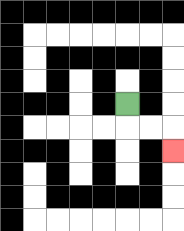{'start': '[5, 4]', 'end': '[7, 6]', 'path_directions': 'D,R,R,D', 'path_coordinates': '[[5, 4], [5, 5], [6, 5], [7, 5], [7, 6]]'}